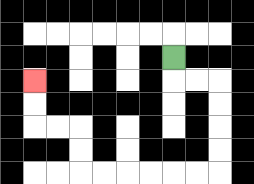{'start': '[7, 2]', 'end': '[1, 3]', 'path_directions': 'D,R,R,D,D,D,D,L,L,L,L,L,L,U,U,L,L,U,U', 'path_coordinates': '[[7, 2], [7, 3], [8, 3], [9, 3], [9, 4], [9, 5], [9, 6], [9, 7], [8, 7], [7, 7], [6, 7], [5, 7], [4, 7], [3, 7], [3, 6], [3, 5], [2, 5], [1, 5], [1, 4], [1, 3]]'}